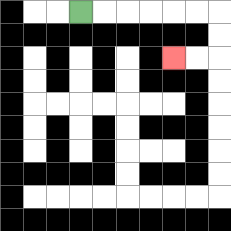{'start': '[3, 0]', 'end': '[7, 2]', 'path_directions': 'R,R,R,R,R,R,D,D,L,L', 'path_coordinates': '[[3, 0], [4, 0], [5, 0], [6, 0], [7, 0], [8, 0], [9, 0], [9, 1], [9, 2], [8, 2], [7, 2]]'}